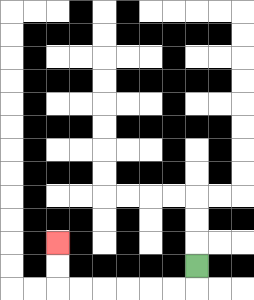{'start': '[8, 11]', 'end': '[2, 10]', 'path_directions': 'D,L,L,L,L,L,L,U,U', 'path_coordinates': '[[8, 11], [8, 12], [7, 12], [6, 12], [5, 12], [4, 12], [3, 12], [2, 12], [2, 11], [2, 10]]'}